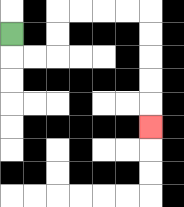{'start': '[0, 1]', 'end': '[6, 5]', 'path_directions': 'D,R,R,U,U,R,R,R,R,D,D,D,D,D', 'path_coordinates': '[[0, 1], [0, 2], [1, 2], [2, 2], [2, 1], [2, 0], [3, 0], [4, 0], [5, 0], [6, 0], [6, 1], [6, 2], [6, 3], [6, 4], [6, 5]]'}